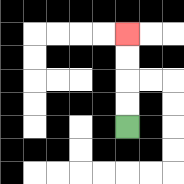{'start': '[5, 5]', 'end': '[5, 1]', 'path_directions': 'U,U,U,U', 'path_coordinates': '[[5, 5], [5, 4], [5, 3], [5, 2], [5, 1]]'}